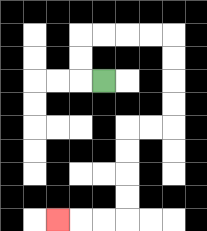{'start': '[4, 3]', 'end': '[2, 9]', 'path_directions': 'L,U,U,R,R,R,R,D,D,D,D,L,L,D,D,D,D,L,L,L', 'path_coordinates': '[[4, 3], [3, 3], [3, 2], [3, 1], [4, 1], [5, 1], [6, 1], [7, 1], [7, 2], [7, 3], [7, 4], [7, 5], [6, 5], [5, 5], [5, 6], [5, 7], [5, 8], [5, 9], [4, 9], [3, 9], [2, 9]]'}